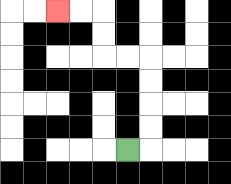{'start': '[5, 6]', 'end': '[2, 0]', 'path_directions': 'R,U,U,U,U,L,L,U,U,L,L', 'path_coordinates': '[[5, 6], [6, 6], [6, 5], [6, 4], [6, 3], [6, 2], [5, 2], [4, 2], [4, 1], [4, 0], [3, 0], [2, 0]]'}